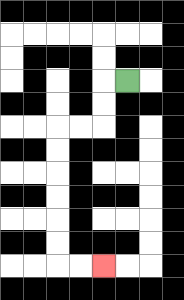{'start': '[5, 3]', 'end': '[4, 11]', 'path_directions': 'L,D,D,L,L,D,D,D,D,D,D,R,R', 'path_coordinates': '[[5, 3], [4, 3], [4, 4], [4, 5], [3, 5], [2, 5], [2, 6], [2, 7], [2, 8], [2, 9], [2, 10], [2, 11], [3, 11], [4, 11]]'}